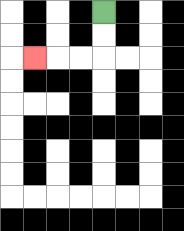{'start': '[4, 0]', 'end': '[1, 2]', 'path_directions': 'D,D,L,L,L', 'path_coordinates': '[[4, 0], [4, 1], [4, 2], [3, 2], [2, 2], [1, 2]]'}